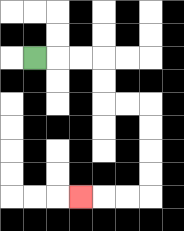{'start': '[1, 2]', 'end': '[3, 8]', 'path_directions': 'R,R,R,D,D,R,R,D,D,D,D,L,L,L', 'path_coordinates': '[[1, 2], [2, 2], [3, 2], [4, 2], [4, 3], [4, 4], [5, 4], [6, 4], [6, 5], [6, 6], [6, 7], [6, 8], [5, 8], [4, 8], [3, 8]]'}